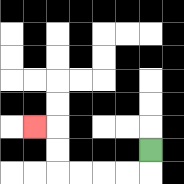{'start': '[6, 6]', 'end': '[1, 5]', 'path_directions': 'D,L,L,L,L,U,U,L', 'path_coordinates': '[[6, 6], [6, 7], [5, 7], [4, 7], [3, 7], [2, 7], [2, 6], [2, 5], [1, 5]]'}